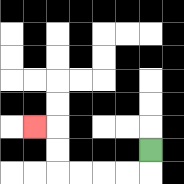{'start': '[6, 6]', 'end': '[1, 5]', 'path_directions': 'D,L,L,L,L,U,U,L', 'path_coordinates': '[[6, 6], [6, 7], [5, 7], [4, 7], [3, 7], [2, 7], [2, 6], [2, 5], [1, 5]]'}